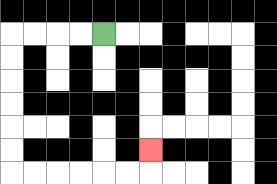{'start': '[4, 1]', 'end': '[6, 6]', 'path_directions': 'L,L,L,L,D,D,D,D,D,D,R,R,R,R,R,R,U', 'path_coordinates': '[[4, 1], [3, 1], [2, 1], [1, 1], [0, 1], [0, 2], [0, 3], [0, 4], [0, 5], [0, 6], [0, 7], [1, 7], [2, 7], [3, 7], [4, 7], [5, 7], [6, 7], [6, 6]]'}